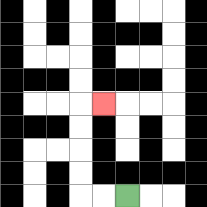{'start': '[5, 8]', 'end': '[4, 4]', 'path_directions': 'L,L,U,U,U,U,R', 'path_coordinates': '[[5, 8], [4, 8], [3, 8], [3, 7], [3, 6], [3, 5], [3, 4], [4, 4]]'}